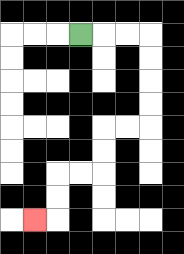{'start': '[3, 1]', 'end': '[1, 9]', 'path_directions': 'R,R,R,D,D,D,D,L,L,D,D,L,L,D,D,L', 'path_coordinates': '[[3, 1], [4, 1], [5, 1], [6, 1], [6, 2], [6, 3], [6, 4], [6, 5], [5, 5], [4, 5], [4, 6], [4, 7], [3, 7], [2, 7], [2, 8], [2, 9], [1, 9]]'}